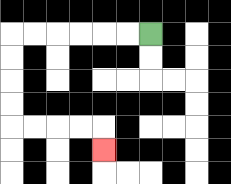{'start': '[6, 1]', 'end': '[4, 6]', 'path_directions': 'L,L,L,L,L,L,D,D,D,D,R,R,R,R,D', 'path_coordinates': '[[6, 1], [5, 1], [4, 1], [3, 1], [2, 1], [1, 1], [0, 1], [0, 2], [0, 3], [0, 4], [0, 5], [1, 5], [2, 5], [3, 5], [4, 5], [4, 6]]'}